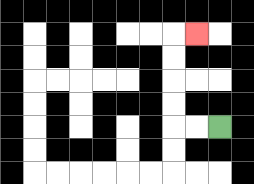{'start': '[9, 5]', 'end': '[8, 1]', 'path_directions': 'L,L,U,U,U,U,R', 'path_coordinates': '[[9, 5], [8, 5], [7, 5], [7, 4], [7, 3], [7, 2], [7, 1], [8, 1]]'}